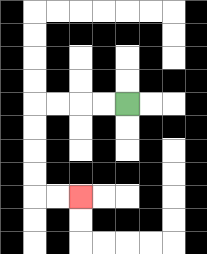{'start': '[5, 4]', 'end': '[3, 8]', 'path_directions': 'L,L,L,L,D,D,D,D,R,R', 'path_coordinates': '[[5, 4], [4, 4], [3, 4], [2, 4], [1, 4], [1, 5], [1, 6], [1, 7], [1, 8], [2, 8], [3, 8]]'}